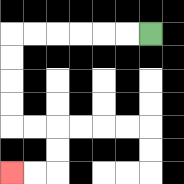{'start': '[6, 1]', 'end': '[0, 7]', 'path_directions': 'L,L,L,L,L,L,D,D,D,D,R,R,D,D,L,L', 'path_coordinates': '[[6, 1], [5, 1], [4, 1], [3, 1], [2, 1], [1, 1], [0, 1], [0, 2], [0, 3], [0, 4], [0, 5], [1, 5], [2, 5], [2, 6], [2, 7], [1, 7], [0, 7]]'}